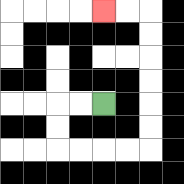{'start': '[4, 4]', 'end': '[4, 0]', 'path_directions': 'L,L,D,D,R,R,R,R,U,U,U,U,U,U,L,L', 'path_coordinates': '[[4, 4], [3, 4], [2, 4], [2, 5], [2, 6], [3, 6], [4, 6], [5, 6], [6, 6], [6, 5], [6, 4], [6, 3], [6, 2], [6, 1], [6, 0], [5, 0], [4, 0]]'}